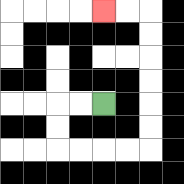{'start': '[4, 4]', 'end': '[4, 0]', 'path_directions': 'L,L,D,D,R,R,R,R,U,U,U,U,U,U,L,L', 'path_coordinates': '[[4, 4], [3, 4], [2, 4], [2, 5], [2, 6], [3, 6], [4, 6], [5, 6], [6, 6], [6, 5], [6, 4], [6, 3], [6, 2], [6, 1], [6, 0], [5, 0], [4, 0]]'}